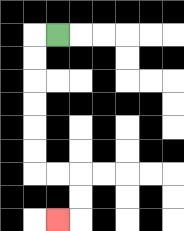{'start': '[2, 1]', 'end': '[2, 9]', 'path_directions': 'L,D,D,D,D,D,D,R,R,D,D,L', 'path_coordinates': '[[2, 1], [1, 1], [1, 2], [1, 3], [1, 4], [1, 5], [1, 6], [1, 7], [2, 7], [3, 7], [3, 8], [3, 9], [2, 9]]'}